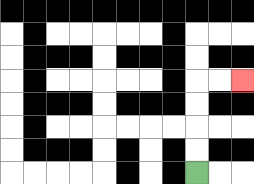{'start': '[8, 7]', 'end': '[10, 3]', 'path_directions': 'U,U,U,U,R,R', 'path_coordinates': '[[8, 7], [8, 6], [8, 5], [8, 4], [8, 3], [9, 3], [10, 3]]'}